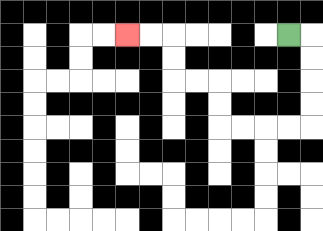{'start': '[12, 1]', 'end': '[5, 1]', 'path_directions': 'R,D,D,D,D,L,L,L,L,U,U,L,L,U,U,L,L', 'path_coordinates': '[[12, 1], [13, 1], [13, 2], [13, 3], [13, 4], [13, 5], [12, 5], [11, 5], [10, 5], [9, 5], [9, 4], [9, 3], [8, 3], [7, 3], [7, 2], [7, 1], [6, 1], [5, 1]]'}